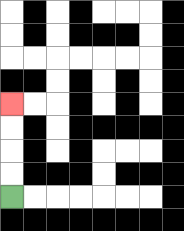{'start': '[0, 8]', 'end': '[0, 4]', 'path_directions': 'U,U,U,U', 'path_coordinates': '[[0, 8], [0, 7], [0, 6], [0, 5], [0, 4]]'}